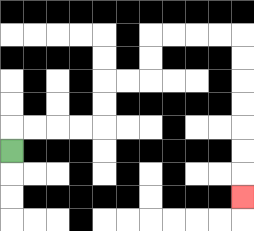{'start': '[0, 6]', 'end': '[10, 8]', 'path_directions': 'U,R,R,R,R,U,U,R,R,U,U,R,R,R,R,D,D,D,D,D,D,D', 'path_coordinates': '[[0, 6], [0, 5], [1, 5], [2, 5], [3, 5], [4, 5], [4, 4], [4, 3], [5, 3], [6, 3], [6, 2], [6, 1], [7, 1], [8, 1], [9, 1], [10, 1], [10, 2], [10, 3], [10, 4], [10, 5], [10, 6], [10, 7], [10, 8]]'}